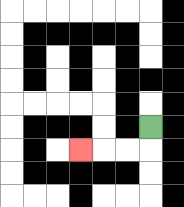{'start': '[6, 5]', 'end': '[3, 6]', 'path_directions': 'D,L,L,L', 'path_coordinates': '[[6, 5], [6, 6], [5, 6], [4, 6], [3, 6]]'}